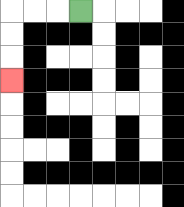{'start': '[3, 0]', 'end': '[0, 3]', 'path_directions': 'L,L,L,D,D,D', 'path_coordinates': '[[3, 0], [2, 0], [1, 0], [0, 0], [0, 1], [0, 2], [0, 3]]'}